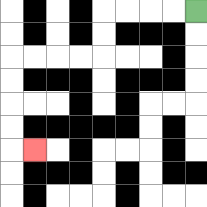{'start': '[8, 0]', 'end': '[1, 6]', 'path_directions': 'L,L,L,L,D,D,L,L,L,L,D,D,D,D,R', 'path_coordinates': '[[8, 0], [7, 0], [6, 0], [5, 0], [4, 0], [4, 1], [4, 2], [3, 2], [2, 2], [1, 2], [0, 2], [0, 3], [0, 4], [0, 5], [0, 6], [1, 6]]'}